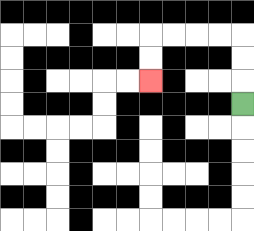{'start': '[10, 4]', 'end': '[6, 3]', 'path_directions': 'U,U,U,L,L,L,L,D,D', 'path_coordinates': '[[10, 4], [10, 3], [10, 2], [10, 1], [9, 1], [8, 1], [7, 1], [6, 1], [6, 2], [6, 3]]'}